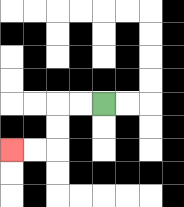{'start': '[4, 4]', 'end': '[0, 6]', 'path_directions': 'L,L,D,D,L,L', 'path_coordinates': '[[4, 4], [3, 4], [2, 4], [2, 5], [2, 6], [1, 6], [0, 6]]'}